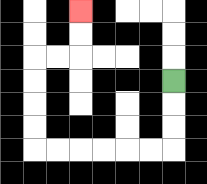{'start': '[7, 3]', 'end': '[3, 0]', 'path_directions': 'D,D,D,L,L,L,L,L,L,U,U,U,U,R,R,U,U', 'path_coordinates': '[[7, 3], [7, 4], [7, 5], [7, 6], [6, 6], [5, 6], [4, 6], [3, 6], [2, 6], [1, 6], [1, 5], [1, 4], [1, 3], [1, 2], [2, 2], [3, 2], [3, 1], [3, 0]]'}